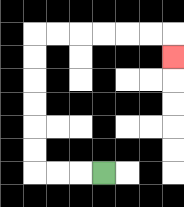{'start': '[4, 7]', 'end': '[7, 2]', 'path_directions': 'L,L,L,U,U,U,U,U,U,R,R,R,R,R,R,D', 'path_coordinates': '[[4, 7], [3, 7], [2, 7], [1, 7], [1, 6], [1, 5], [1, 4], [1, 3], [1, 2], [1, 1], [2, 1], [3, 1], [4, 1], [5, 1], [6, 1], [7, 1], [7, 2]]'}